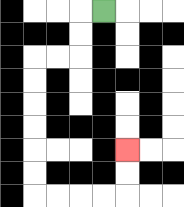{'start': '[4, 0]', 'end': '[5, 6]', 'path_directions': 'L,D,D,L,L,D,D,D,D,D,D,R,R,R,R,U,U', 'path_coordinates': '[[4, 0], [3, 0], [3, 1], [3, 2], [2, 2], [1, 2], [1, 3], [1, 4], [1, 5], [1, 6], [1, 7], [1, 8], [2, 8], [3, 8], [4, 8], [5, 8], [5, 7], [5, 6]]'}